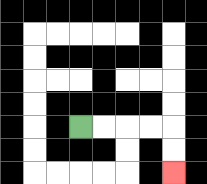{'start': '[3, 5]', 'end': '[7, 7]', 'path_directions': 'R,R,R,R,D,D', 'path_coordinates': '[[3, 5], [4, 5], [5, 5], [6, 5], [7, 5], [7, 6], [7, 7]]'}